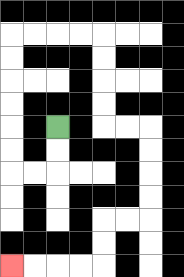{'start': '[2, 5]', 'end': '[0, 11]', 'path_directions': 'D,D,L,L,U,U,U,U,U,U,R,R,R,R,D,D,D,D,R,R,D,D,D,D,L,L,D,D,L,L,L,L', 'path_coordinates': '[[2, 5], [2, 6], [2, 7], [1, 7], [0, 7], [0, 6], [0, 5], [0, 4], [0, 3], [0, 2], [0, 1], [1, 1], [2, 1], [3, 1], [4, 1], [4, 2], [4, 3], [4, 4], [4, 5], [5, 5], [6, 5], [6, 6], [6, 7], [6, 8], [6, 9], [5, 9], [4, 9], [4, 10], [4, 11], [3, 11], [2, 11], [1, 11], [0, 11]]'}